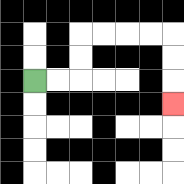{'start': '[1, 3]', 'end': '[7, 4]', 'path_directions': 'R,R,U,U,R,R,R,R,D,D,D', 'path_coordinates': '[[1, 3], [2, 3], [3, 3], [3, 2], [3, 1], [4, 1], [5, 1], [6, 1], [7, 1], [7, 2], [7, 3], [7, 4]]'}